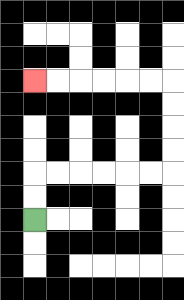{'start': '[1, 9]', 'end': '[1, 3]', 'path_directions': 'U,U,R,R,R,R,R,R,U,U,U,U,L,L,L,L,L,L', 'path_coordinates': '[[1, 9], [1, 8], [1, 7], [2, 7], [3, 7], [4, 7], [5, 7], [6, 7], [7, 7], [7, 6], [7, 5], [7, 4], [7, 3], [6, 3], [5, 3], [4, 3], [3, 3], [2, 3], [1, 3]]'}